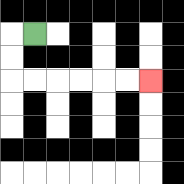{'start': '[1, 1]', 'end': '[6, 3]', 'path_directions': 'L,D,D,R,R,R,R,R,R', 'path_coordinates': '[[1, 1], [0, 1], [0, 2], [0, 3], [1, 3], [2, 3], [3, 3], [4, 3], [5, 3], [6, 3]]'}